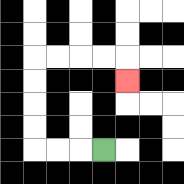{'start': '[4, 6]', 'end': '[5, 3]', 'path_directions': 'L,L,L,U,U,U,U,R,R,R,R,D', 'path_coordinates': '[[4, 6], [3, 6], [2, 6], [1, 6], [1, 5], [1, 4], [1, 3], [1, 2], [2, 2], [3, 2], [4, 2], [5, 2], [5, 3]]'}